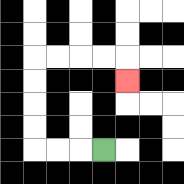{'start': '[4, 6]', 'end': '[5, 3]', 'path_directions': 'L,L,L,U,U,U,U,R,R,R,R,D', 'path_coordinates': '[[4, 6], [3, 6], [2, 6], [1, 6], [1, 5], [1, 4], [1, 3], [1, 2], [2, 2], [3, 2], [4, 2], [5, 2], [5, 3]]'}